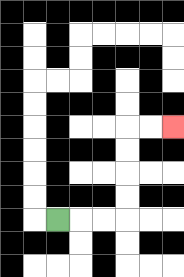{'start': '[2, 9]', 'end': '[7, 5]', 'path_directions': 'R,R,R,U,U,U,U,R,R', 'path_coordinates': '[[2, 9], [3, 9], [4, 9], [5, 9], [5, 8], [5, 7], [5, 6], [5, 5], [6, 5], [7, 5]]'}